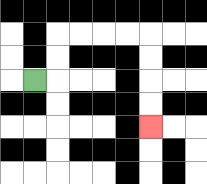{'start': '[1, 3]', 'end': '[6, 5]', 'path_directions': 'R,U,U,R,R,R,R,D,D,D,D', 'path_coordinates': '[[1, 3], [2, 3], [2, 2], [2, 1], [3, 1], [4, 1], [5, 1], [6, 1], [6, 2], [6, 3], [6, 4], [6, 5]]'}